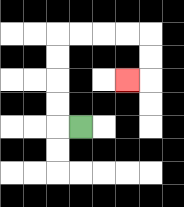{'start': '[3, 5]', 'end': '[5, 3]', 'path_directions': 'L,U,U,U,U,R,R,R,R,D,D,L', 'path_coordinates': '[[3, 5], [2, 5], [2, 4], [2, 3], [2, 2], [2, 1], [3, 1], [4, 1], [5, 1], [6, 1], [6, 2], [6, 3], [5, 3]]'}